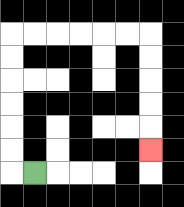{'start': '[1, 7]', 'end': '[6, 6]', 'path_directions': 'L,U,U,U,U,U,U,R,R,R,R,R,R,D,D,D,D,D', 'path_coordinates': '[[1, 7], [0, 7], [0, 6], [0, 5], [0, 4], [0, 3], [0, 2], [0, 1], [1, 1], [2, 1], [3, 1], [4, 1], [5, 1], [6, 1], [6, 2], [6, 3], [6, 4], [6, 5], [6, 6]]'}